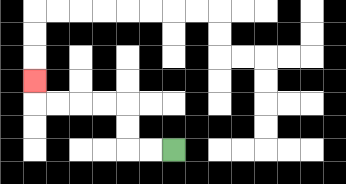{'start': '[7, 6]', 'end': '[1, 3]', 'path_directions': 'L,L,U,U,L,L,L,L,U', 'path_coordinates': '[[7, 6], [6, 6], [5, 6], [5, 5], [5, 4], [4, 4], [3, 4], [2, 4], [1, 4], [1, 3]]'}